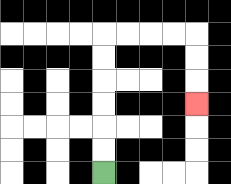{'start': '[4, 7]', 'end': '[8, 4]', 'path_directions': 'U,U,U,U,U,U,R,R,R,R,D,D,D', 'path_coordinates': '[[4, 7], [4, 6], [4, 5], [4, 4], [4, 3], [4, 2], [4, 1], [5, 1], [6, 1], [7, 1], [8, 1], [8, 2], [8, 3], [8, 4]]'}